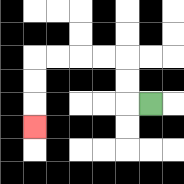{'start': '[6, 4]', 'end': '[1, 5]', 'path_directions': 'L,U,U,L,L,L,L,D,D,D', 'path_coordinates': '[[6, 4], [5, 4], [5, 3], [5, 2], [4, 2], [3, 2], [2, 2], [1, 2], [1, 3], [1, 4], [1, 5]]'}